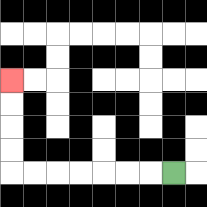{'start': '[7, 7]', 'end': '[0, 3]', 'path_directions': 'L,L,L,L,L,L,L,U,U,U,U', 'path_coordinates': '[[7, 7], [6, 7], [5, 7], [4, 7], [3, 7], [2, 7], [1, 7], [0, 7], [0, 6], [0, 5], [0, 4], [0, 3]]'}